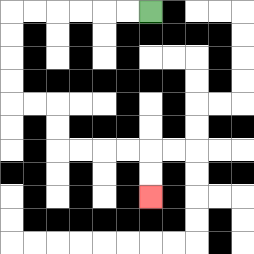{'start': '[6, 0]', 'end': '[6, 8]', 'path_directions': 'L,L,L,L,L,L,D,D,D,D,R,R,D,D,R,R,R,R,D,D', 'path_coordinates': '[[6, 0], [5, 0], [4, 0], [3, 0], [2, 0], [1, 0], [0, 0], [0, 1], [0, 2], [0, 3], [0, 4], [1, 4], [2, 4], [2, 5], [2, 6], [3, 6], [4, 6], [5, 6], [6, 6], [6, 7], [6, 8]]'}